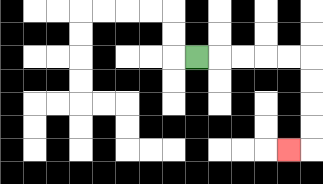{'start': '[8, 2]', 'end': '[12, 6]', 'path_directions': 'R,R,R,R,R,D,D,D,D,L', 'path_coordinates': '[[8, 2], [9, 2], [10, 2], [11, 2], [12, 2], [13, 2], [13, 3], [13, 4], [13, 5], [13, 6], [12, 6]]'}